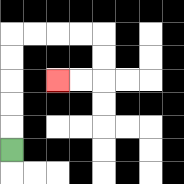{'start': '[0, 6]', 'end': '[2, 3]', 'path_directions': 'U,U,U,U,U,R,R,R,R,D,D,L,L', 'path_coordinates': '[[0, 6], [0, 5], [0, 4], [0, 3], [0, 2], [0, 1], [1, 1], [2, 1], [3, 1], [4, 1], [4, 2], [4, 3], [3, 3], [2, 3]]'}